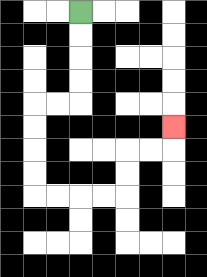{'start': '[3, 0]', 'end': '[7, 5]', 'path_directions': 'D,D,D,D,L,L,D,D,D,D,R,R,R,R,U,U,R,R,U', 'path_coordinates': '[[3, 0], [3, 1], [3, 2], [3, 3], [3, 4], [2, 4], [1, 4], [1, 5], [1, 6], [1, 7], [1, 8], [2, 8], [3, 8], [4, 8], [5, 8], [5, 7], [5, 6], [6, 6], [7, 6], [7, 5]]'}